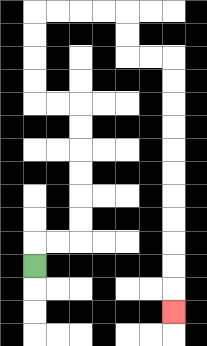{'start': '[1, 11]', 'end': '[7, 13]', 'path_directions': 'U,R,R,U,U,U,U,U,U,L,L,U,U,U,U,R,R,R,R,D,D,R,R,D,D,D,D,D,D,D,D,D,D,D', 'path_coordinates': '[[1, 11], [1, 10], [2, 10], [3, 10], [3, 9], [3, 8], [3, 7], [3, 6], [3, 5], [3, 4], [2, 4], [1, 4], [1, 3], [1, 2], [1, 1], [1, 0], [2, 0], [3, 0], [4, 0], [5, 0], [5, 1], [5, 2], [6, 2], [7, 2], [7, 3], [7, 4], [7, 5], [7, 6], [7, 7], [7, 8], [7, 9], [7, 10], [7, 11], [7, 12], [7, 13]]'}